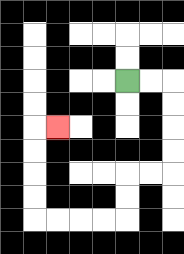{'start': '[5, 3]', 'end': '[2, 5]', 'path_directions': 'R,R,D,D,D,D,L,L,D,D,L,L,L,L,U,U,U,U,R', 'path_coordinates': '[[5, 3], [6, 3], [7, 3], [7, 4], [7, 5], [7, 6], [7, 7], [6, 7], [5, 7], [5, 8], [5, 9], [4, 9], [3, 9], [2, 9], [1, 9], [1, 8], [1, 7], [1, 6], [1, 5], [2, 5]]'}